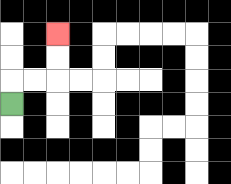{'start': '[0, 4]', 'end': '[2, 1]', 'path_directions': 'U,R,R,U,U', 'path_coordinates': '[[0, 4], [0, 3], [1, 3], [2, 3], [2, 2], [2, 1]]'}